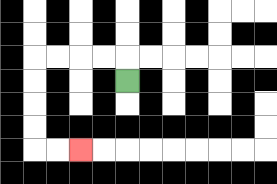{'start': '[5, 3]', 'end': '[3, 6]', 'path_directions': 'U,L,L,L,L,D,D,D,D,R,R', 'path_coordinates': '[[5, 3], [5, 2], [4, 2], [3, 2], [2, 2], [1, 2], [1, 3], [1, 4], [1, 5], [1, 6], [2, 6], [3, 6]]'}